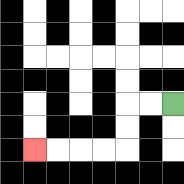{'start': '[7, 4]', 'end': '[1, 6]', 'path_directions': 'L,L,D,D,L,L,L,L', 'path_coordinates': '[[7, 4], [6, 4], [5, 4], [5, 5], [5, 6], [4, 6], [3, 6], [2, 6], [1, 6]]'}